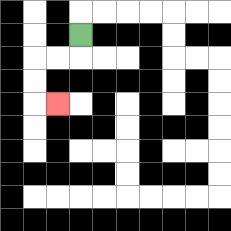{'start': '[3, 1]', 'end': '[2, 4]', 'path_directions': 'D,L,L,D,D,R', 'path_coordinates': '[[3, 1], [3, 2], [2, 2], [1, 2], [1, 3], [1, 4], [2, 4]]'}